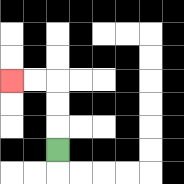{'start': '[2, 6]', 'end': '[0, 3]', 'path_directions': 'U,U,U,L,L', 'path_coordinates': '[[2, 6], [2, 5], [2, 4], [2, 3], [1, 3], [0, 3]]'}